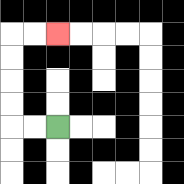{'start': '[2, 5]', 'end': '[2, 1]', 'path_directions': 'L,L,U,U,U,U,R,R', 'path_coordinates': '[[2, 5], [1, 5], [0, 5], [0, 4], [0, 3], [0, 2], [0, 1], [1, 1], [2, 1]]'}